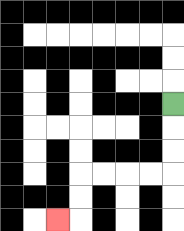{'start': '[7, 4]', 'end': '[2, 9]', 'path_directions': 'D,D,D,L,L,L,L,D,D,L', 'path_coordinates': '[[7, 4], [7, 5], [7, 6], [7, 7], [6, 7], [5, 7], [4, 7], [3, 7], [3, 8], [3, 9], [2, 9]]'}